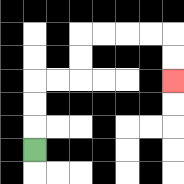{'start': '[1, 6]', 'end': '[7, 3]', 'path_directions': 'U,U,U,R,R,U,U,R,R,R,R,D,D', 'path_coordinates': '[[1, 6], [1, 5], [1, 4], [1, 3], [2, 3], [3, 3], [3, 2], [3, 1], [4, 1], [5, 1], [6, 1], [7, 1], [7, 2], [7, 3]]'}